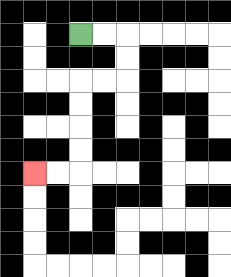{'start': '[3, 1]', 'end': '[1, 7]', 'path_directions': 'R,R,D,D,L,L,D,D,D,D,L,L', 'path_coordinates': '[[3, 1], [4, 1], [5, 1], [5, 2], [5, 3], [4, 3], [3, 3], [3, 4], [3, 5], [3, 6], [3, 7], [2, 7], [1, 7]]'}